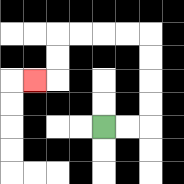{'start': '[4, 5]', 'end': '[1, 3]', 'path_directions': 'R,R,U,U,U,U,L,L,L,L,D,D,L', 'path_coordinates': '[[4, 5], [5, 5], [6, 5], [6, 4], [6, 3], [6, 2], [6, 1], [5, 1], [4, 1], [3, 1], [2, 1], [2, 2], [2, 3], [1, 3]]'}